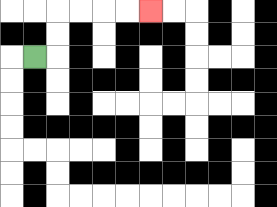{'start': '[1, 2]', 'end': '[6, 0]', 'path_directions': 'R,U,U,R,R,R,R', 'path_coordinates': '[[1, 2], [2, 2], [2, 1], [2, 0], [3, 0], [4, 0], [5, 0], [6, 0]]'}